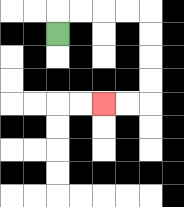{'start': '[2, 1]', 'end': '[4, 4]', 'path_directions': 'U,R,R,R,R,D,D,D,D,L,L', 'path_coordinates': '[[2, 1], [2, 0], [3, 0], [4, 0], [5, 0], [6, 0], [6, 1], [6, 2], [6, 3], [6, 4], [5, 4], [4, 4]]'}